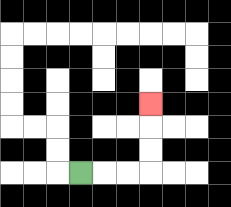{'start': '[3, 7]', 'end': '[6, 4]', 'path_directions': 'R,R,R,U,U,U', 'path_coordinates': '[[3, 7], [4, 7], [5, 7], [6, 7], [6, 6], [6, 5], [6, 4]]'}